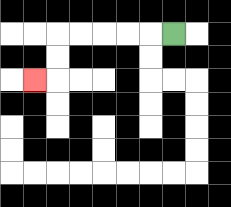{'start': '[7, 1]', 'end': '[1, 3]', 'path_directions': 'L,L,L,L,L,D,D,L', 'path_coordinates': '[[7, 1], [6, 1], [5, 1], [4, 1], [3, 1], [2, 1], [2, 2], [2, 3], [1, 3]]'}